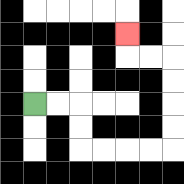{'start': '[1, 4]', 'end': '[5, 1]', 'path_directions': 'R,R,D,D,R,R,R,R,U,U,U,U,L,L,U', 'path_coordinates': '[[1, 4], [2, 4], [3, 4], [3, 5], [3, 6], [4, 6], [5, 6], [6, 6], [7, 6], [7, 5], [7, 4], [7, 3], [7, 2], [6, 2], [5, 2], [5, 1]]'}